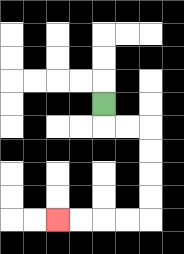{'start': '[4, 4]', 'end': '[2, 9]', 'path_directions': 'D,R,R,D,D,D,D,L,L,L,L', 'path_coordinates': '[[4, 4], [4, 5], [5, 5], [6, 5], [6, 6], [6, 7], [6, 8], [6, 9], [5, 9], [4, 9], [3, 9], [2, 9]]'}